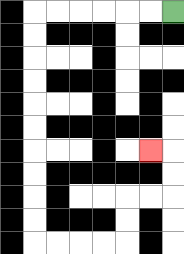{'start': '[7, 0]', 'end': '[6, 6]', 'path_directions': 'L,L,L,L,L,L,D,D,D,D,D,D,D,D,D,D,R,R,R,R,U,U,R,R,U,U,L', 'path_coordinates': '[[7, 0], [6, 0], [5, 0], [4, 0], [3, 0], [2, 0], [1, 0], [1, 1], [1, 2], [1, 3], [1, 4], [1, 5], [1, 6], [1, 7], [1, 8], [1, 9], [1, 10], [2, 10], [3, 10], [4, 10], [5, 10], [5, 9], [5, 8], [6, 8], [7, 8], [7, 7], [7, 6], [6, 6]]'}